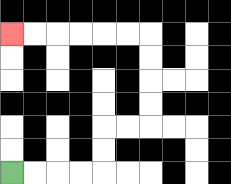{'start': '[0, 7]', 'end': '[0, 1]', 'path_directions': 'R,R,R,R,U,U,R,R,U,U,U,U,L,L,L,L,L,L', 'path_coordinates': '[[0, 7], [1, 7], [2, 7], [3, 7], [4, 7], [4, 6], [4, 5], [5, 5], [6, 5], [6, 4], [6, 3], [6, 2], [6, 1], [5, 1], [4, 1], [3, 1], [2, 1], [1, 1], [0, 1]]'}